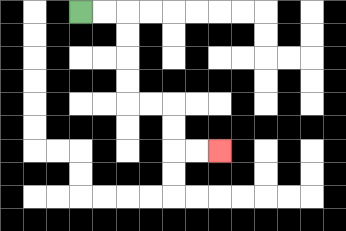{'start': '[3, 0]', 'end': '[9, 6]', 'path_directions': 'R,R,D,D,D,D,R,R,D,D,R,R', 'path_coordinates': '[[3, 0], [4, 0], [5, 0], [5, 1], [5, 2], [5, 3], [5, 4], [6, 4], [7, 4], [7, 5], [7, 6], [8, 6], [9, 6]]'}